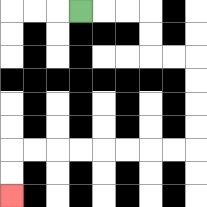{'start': '[3, 0]', 'end': '[0, 8]', 'path_directions': 'R,R,R,D,D,R,R,D,D,D,D,L,L,L,L,L,L,L,L,D,D', 'path_coordinates': '[[3, 0], [4, 0], [5, 0], [6, 0], [6, 1], [6, 2], [7, 2], [8, 2], [8, 3], [8, 4], [8, 5], [8, 6], [7, 6], [6, 6], [5, 6], [4, 6], [3, 6], [2, 6], [1, 6], [0, 6], [0, 7], [0, 8]]'}